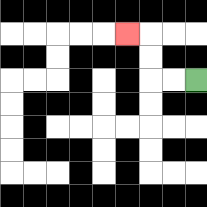{'start': '[8, 3]', 'end': '[5, 1]', 'path_directions': 'L,L,U,U,L', 'path_coordinates': '[[8, 3], [7, 3], [6, 3], [6, 2], [6, 1], [5, 1]]'}